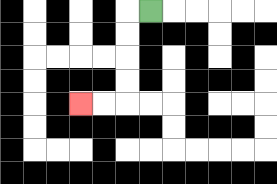{'start': '[6, 0]', 'end': '[3, 4]', 'path_directions': 'L,D,D,D,D,L,L', 'path_coordinates': '[[6, 0], [5, 0], [5, 1], [5, 2], [5, 3], [5, 4], [4, 4], [3, 4]]'}